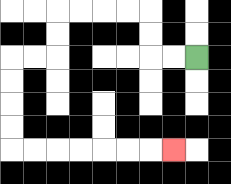{'start': '[8, 2]', 'end': '[7, 6]', 'path_directions': 'L,L,U,U,L,L,L,L,D,D,L,L,D,D,D,D,R,R,R,R,R,R,R', 'path_coordinates': '[[8, 2], [7, 2], [6, 2], [6, 1], [6, 0], [5, 0], [4, 0], [3, 0], [2, 0], [2, 1], [2, 2], [1, 2], [0, 2], [0, 3], [0, 4], [0, 5], [0, 6], [1, 6], [2, 6], [3, 6], [4, 6], [5, 6], [6, 6], [7, 6]]'}